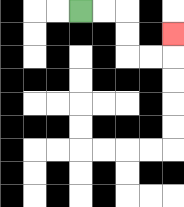{'start': '[3, 0]', 'end': '[7, 1]', 'path_directions': 'R,R,D,D,R,R,U', 'path_coordinates': '[[3, 0], [4, 0], [5, 0], [5, 1], [5, 2], [6, 2], [7, 2], [7, 1]]'}